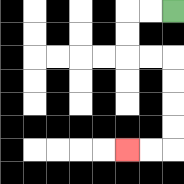{'start': '[7, 0]', 'end': '[5, 6]', 'path_directions': 'L,L,D,D,R,R,D,D,D,D,L,L', 'path_coordinates': '[[7, 0], [6, 0], [5, 0], [5, 1], [5, 2], [6, 2], [7, 2], [7, 3], [7, 4], [7, 5], [7, 6], [6, 6], [5, 6]]'}